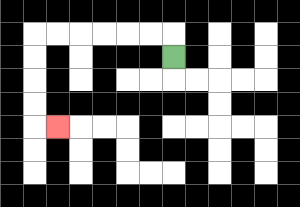{'start': '[7, 2]', 'end': '[2, 5]', 'path_directions': 'U,L,L,L,L,L,L,D,D,D,D,R', 'path_coordinates': '[[7, 2], [7, 1], [6, 1], [5, 1], [4, 1], [3, 1], [2, 1], [1, 1], [1, 2], [1, 3], [1, 4], [1, 5], [2, 5]]'}